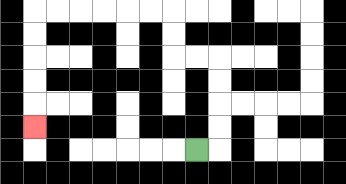{'start': '[8, 6]', 'end': '[1, 5]', 'path_directions': 'R,U,U,U,U,L,L,U,U,L,L,L,L,L,L,D,D,D,D,D', 'path_coordinates': '[[8, 6], [9, 6], [9, 5], [9, 4], [9, 3], [9, 2], [8, 2], [7, 2], [7, 1], [7, 0], [6, 0], [5, 0], [4, 0], [3, 0], [2, 0], [1, 0], [1, 1], [1, 2], [1, 3], [1, 4], [1, 5]]'}